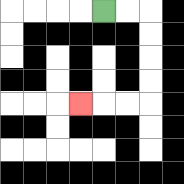{'start': '[4, 0]', 'end': '[3, 4]', 'path_directions': 'R,R,D,D,D,D,L,L,L', 'path_coordinates': '[[4, 0], [5, 0], [6, 0], [6, 1], [6, 2], [6, 3], [6, 4], [5, 4], [4, 4], [3, 4]]'}